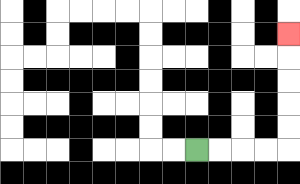{'start': '[8, 6]', 'end': '[12, 1]', 'path_directions': 'R,R,R,R,U,U,U,U,U', 'path_coordinates': '[[8, 6], [9, 6], [10, 6], [11, 6], [12, 6], [12, 5], [12, 4], [12, 3], [12, 2], [12, 1]]'}